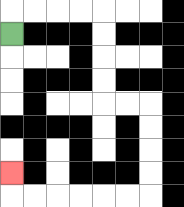{'start': '[0, 1]', 'end': '[0, 7]', 'path_directions': 'U,R,R,R,R,D,D,D,D,R,R,D,D,D,D,L,L,L,L,L,L,U', 'path_coordinates': '[[0, 1], [0, 0], [1, 0], [2, 0], [3, 0], [4, 0], [4, 1], [4, 2], [4, 3], [4, 4], [5, 4], [6, 4], [6, 5], [6, 6], [6, 7], [6, 8], [5, 8], [4, 8], [3, 8], [2, 8], [1, 8], [0, 8], [0, 7]]'}